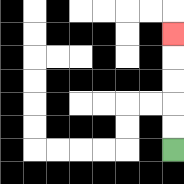{'start': '[7, 6]', 'end': '[7, 1]', 'path_directions': 'U,U,U,U,U', 'path_coordinates': '[[7, 6], [7, 5], [7, 4], [7, 3], [7, 2], [7, 1]]'}